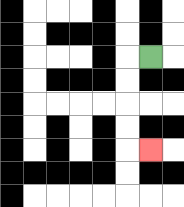{'start': '[6, 2]', 'end': '[6, 6]', 'path_directions': 'L,D,D,D,D,R', 'path_coordinates': '[[6, 2], [5, 2], [5, 3], [5, 4], [5, 5], [5, 6], [6, 6]]'}